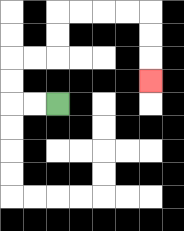{'start': '[2, 4]', 'end': '[6, 3]', 'path_directions': 'L,L,U,U,R,R,U,U,R,R,R,R,D,D,D', 'path_coordinates': '[[2, 4], [1, 4], [0, 4], [0, 3], [0, 2], [1, 2], [2, 2], [2, 1], [2, 0], [3, 0], [4, 0], [5, 0], [6, 0], [6, 1], [6, 2], [6, 3]]'}